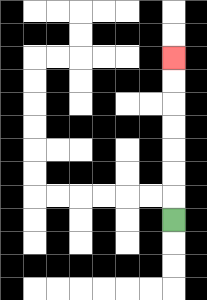{'start': '[7, 9]', 'end': '[7, 2]', 'path_directions': 'U,U,U,U,U,U,U', 'path_coordinates': '[[7, 9], [7, 8], [7, 7], [7, 6], [7, 5], [7, 4], [7, 3], [7, 2]]'}